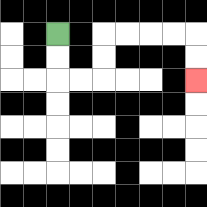{'start': '[2, 1]', 'end': '[8, 3]', 'path_directions': 'D,D,R,R,U,U,R,R,R,R,D,D', 'path_coordinates': '[[2, 1], [2, 2], [2, 3], [3, 3], [4, 3], [4, 2], [4, 1], [5, 1], [6, 1], [7, 1], [8, 1], [8, 2], [8, 3]]'}